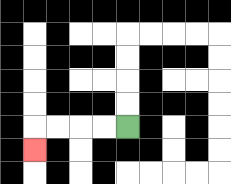{'start': '[5, 5]', 'end': '[1, 6]', 'path_directions': 'L,L,L,L,D', 'path_coordinates': '[[5, 5], [4, 5], [3, 5], [2, 5], [1, 5], [1, 6]]'}